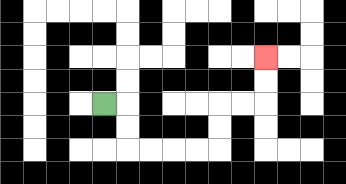{'start': '[4, 4]', 'end': '[11, 2]', 'path_directions': 'R,D,D,R,R,R,R,U,U,R,R,U,U', 'path_coordinates': '[[4, 4], [5, 4], [5, 5], [5, 6], [6, 6], [7, 6], [8, 6], [9, 6], [9, 5], [9, 4], [10, 4], [11, 4], [11, 3], [11, 2]]'}